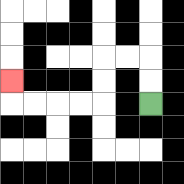{'start': '[6, 4]', 'end': '[0, 3]', 'path_directions': 'U,U,L,L,D,D,L,L,L,L,U', 'path_coordinates': '[[6, 4], [6, 3], [6, 2], [5, 2], [4, 2], [4, 3], [4, 4], [3, 4], [2, 4], [1, 4], [0, 4], [0, 3]]'}